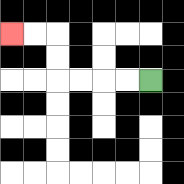{'start': '[6, 3]', 'end': '[0, 1]', 'path_directions': 'L,L,L,L,U,U,L,L', 'path_coordinates': '[[6, 3], [5, 3], [4, 3], [3, 3], [2, 3], [2, 2], [2, 1], [1, 1], [0, 1]]'}